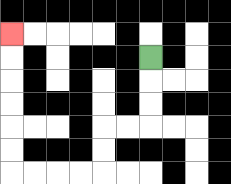{'start': '[6, 2]', 'end': '[0, 1]', 'path_directions': 'D,D,D,L,L,D,D,L,L,L,L,U,U,U,U,U,U', 'path_coordinates': '[[6, 2], [6, 3], [6, 4], [6, 5], [5, 5], [4, 5], [4, 6], [4, 7], [3, 7], [2, 7], [1, 7], [0, 7], [0, 6], [0, 5], [0, 4], [0, 3], [0, 2], [0, 1]]'}